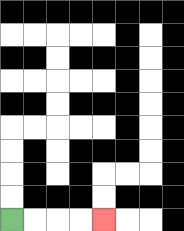{'start': '[0, 9]', 'end': '[4, 9]', 'path_directions': 'R,R,R,R', 'path_coordinates': '[[0, 9], [1, 9], [2, 9], [3, 9], [4, 9]]'}